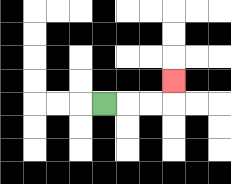{'start': '[4, 4]', 'end': '[7, 3]', 'path_directions': 'R,R,R,U', 'path_coordinates': '[[4, 4], [5, 4], [6, 4], [7, 4], [7, 3]]'}